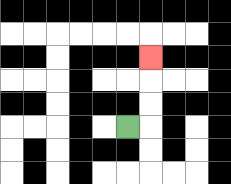{'start': '[5, 5]', 'end': '[6, 2]', 'path_directions': 'R,U,U,U', 'path_coordinates': '[[5, 5], [6, 5], [6, 4], [6, 3], [6, 2]]'}